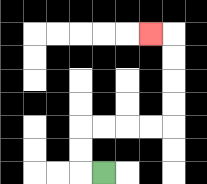{'start': '[4, 7]', 'end': '[6, 1]', 'path_directions': 'L,U,U,R,R,R,R,U,U,U,U,L', 'path_coordinates': '[[4, 7], [3, 7], [3, 6], [3, 5], [4, 5], [5, 5], [6, 5], [7, 5], [7, 4], [7, 3], [7, 2], [7, 1], [6, 1]]'}